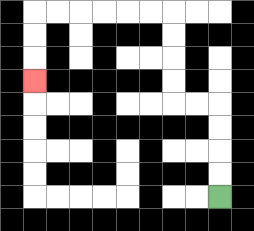{'start': '[9, 8]', 'end': '[1, 3]', 'path_directions': 'U,U,U,U,L,L,U,U,U,U,L,L,L,L,L,L,D,D,D', 'path_coordinates': '[[9, 8], [9, 7], [9, 6], [9, 5], [9, 4], [8, 4], [7, 4], [7, 3], [7, 2], [7, 1], [7, 0], [6, 0], [5, 0], [4, 0], [3, 0], [2, 0], [1, 0], [1, 1], [1, 2], [1, 3]]'}